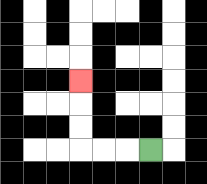{'start': '[6, 6]', 'end': '[3, 3]', 'path_directions': 'L,L,L,U,U,U', 'path_coordinates': '[[6, 6], [5, 6], [4, 6], [3, 6], [3, 5], [3, 4], [3, 3]]'}